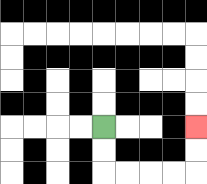{'start': '[4, 5]', 'end': '[8, 5]', 'path_directions': 'D,D,R,R,R,R,U,U', 'path_coordinates': '[[4, 5], [4, 6], [4, 7], [5, 7], [6, 7], [7, 7], [8, 7], [8, 6], [8, 5]]'}